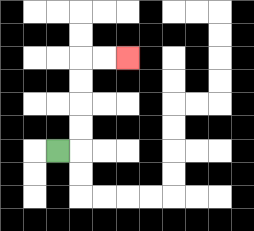{'start': '[2, 6]', 'end': '[5, 2]', 'path_directions': 'R,U,U,U,U,R,R', 'path_coordinates': '[[2, 6], [3, 6], [3, 5], [3, 4], [3, 3], [3, 2], [4, 2], [5, 2]]'}